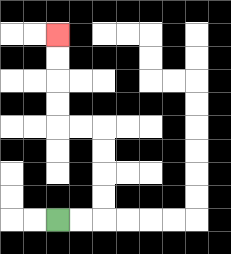{'start': '[2, 9]', 'end': '[2, 1]', 'path_directions': 'R,R,U,U,U,U,L,L,U,U,U,U', 'path_coordinates': '[[2, 9], [3, 9], [4, 9], [4, 8], [4, 7], [4, 6], [4, 5], [3, 5], [2, 5], [2, 4], [2, 3], [2, 2], [2, 1]]'}